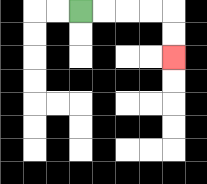{'start': '[3, 0]', 'end': '[7, 2]', 'path_directions': 'R,R,R,R,D,D', 'path_coordinates': '[[3, 0], [4, 0], [5, 0], [6, 0], [7, 0], [7, 1], [7, 2]]'}